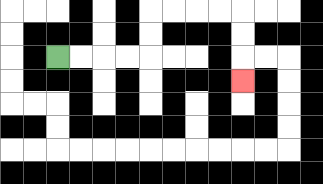{'start': '[2, 2]', 'end': '[10, 3]', 'path_directions': 'R,R,R,R,U,U,R,R,R,R,D,D,D', 'path_coordinates': '[[2, 2], [3, 2], [4, 2], [5, 2], [6, 2], [6, 1], [6, 0], [7, 0], [8, 0], [9, 0], [10, 0], [10, 1], [10, 2], [10, 3]]'}